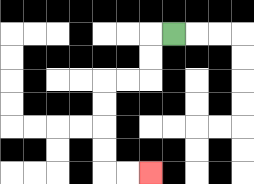{'start': '[7, 1]', 'end': '[6, 7]', 'path_directions': 'L,D,D,L,L,D,D,D,D,R,R', 'path_coordinates': '[[7, 1], [6, 1], [6, 2], [6, 3], [5, 3], [4, 3], [4, 4], [4, 5], [4, 6], [4, 7], [5, 7], [6, 7]]'}